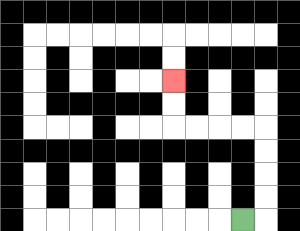{'start': '[10, 9]', 'end': '[7, 3]', 'path_directions': 'R,U,U,U,U,L,L,L,L,U,U', 'path_coordinates': '[[10, 9], [11, 9], [11, 8], [11, 7], [11, 6], [11, 5], [10, 5], [9, 5], [8, 5], [7, 5], [7, 4], [7, 3]]'}